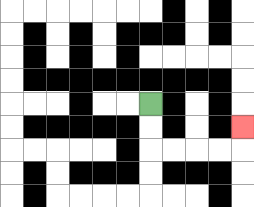{'start': '[6, 4]', 'end': '[10, 5]', 'path_directions': 'D,D,R,R,R,R,U', 'path_coordinates': '[[6, 4], [6, 5], [6, 6], [7, 6], [8, 6], [9, 6], [10, 6], [10, 5]]'}